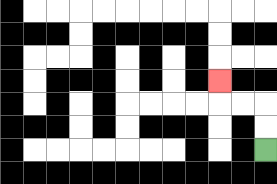{'start': '[11, 6]', 'end': '[9, 3]', 'path_directions': 'U,U,L,L,U', 'path_coordinates': '[[11, 6], [11, 5], [11, 4], [10, 4], [9, 4], [9, 3]]'}